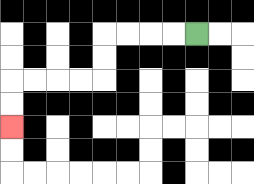{'start': '[8, 1]', 'end': '[0, 5]', 'path_directions': 'L,L,L,L,D,D,L,L,L,L,D,D', 'path_coordinates': '[[8, 1], [7, 1], [6, 1], [5, 1], [4, 1], [4, 2], [4, 3], [3, 3], [2, 3], [1, 3], [0, 3], [0, 4], [0, 5]]'}